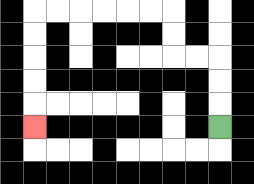{'start': '[9, 5]', 'end': '[1, 5]', 'path_directions': 'U,U,U,L,L,U,U,L,L,L,L,L,L,D,D,D,D,D', 'path_coordinates': '[[9, 5], [9, 4], [9, 3], [9, 2], [8, 2], [7, 2], [7, 1], [7, 0], [6, 0], [5, 0], [4, 0], [3, 0], [2, 0], [1, 0], [1, 1], [1, 2], [1, 3], [1, 4], [1, 5]]'}